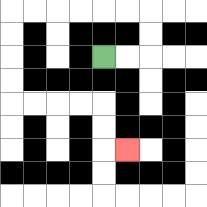{'start': '[4, 2]', 'end': '[5, 6]', 'path_directions': 'R,R,U,U,L,L,L,L,L,L,D,D,D,D,R,R,R,R,D,D,R', 'path_coordinates': '[[4, 2], [5, 2], [6, 2], [6, 1], [6, 0], [5, 0], [4, 0], [3, 0], [2, 0], [1, 0], [0, 0], [0, 1], [0, 2], [0, 3], [0, 4], [1, 4], [2, 4], [3, 4], [4, 4], [4, 5], [4, 6], [5, 6]]'}